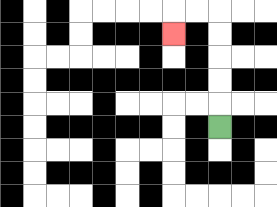{'start': '[9, 5]', 'end': '[7, 1]', 'path_directions': 'U,U,U,U,U,L,L,D', 'path_coordinates': '[[9, 5], [9, 4], [9, 3], [9, 2], [9, 1], [9, 0], [8, 0], [7, 0], [7, 1]]'}